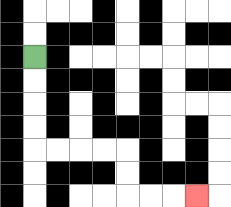{'start': '[1, 2]', 'end': '[8, 8]', 'path_directions': 'D,D,D,D,R,R,R,R,D,D,R,R,R', 'path_coordinates': '[[1, 2], [1, 3], [1, 4], [1, 5], [1, 6], [2, 6], [3, 6], [4, 6], [5, 6], [5, 7], [5, 8], [6, 8], [7, 8], [8, 8]]'}